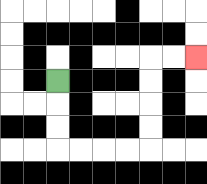{'start': '[2, 3]', 'end': '[8, 2]', 'path_directions': 'D,D,D,R,R,R,R,U,U,U,U,R,R', 'path_coordinates': '[[2, 3], [2, 4], [2, 5], [2, 6], [3, 6], [4, 6], [5, 6], [6, 6], [6, 5], [6, 4], [6, 3], [6, 2], [7, 2], [8, 2]]'}